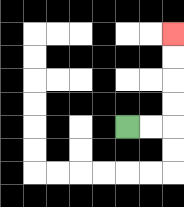{'start': '[5, 5]', 'end': '[7, 1]', 'path_directions': 'R,R,U,U,U,U', 'path_coordinates': '[[5, 5], [6, 5], [7, 5], [7, 4], [7, 3], [7, 2], [7, 1]]'}